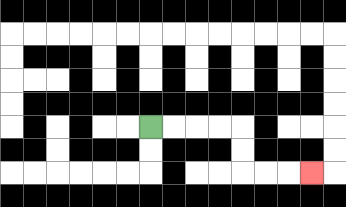{'start': '[6, 5]', 'end': '[13, 7]', 'path_directions': 'R,R,R,R,D,D,R,R,R', 'path_coordinates': '[[6, 5], [7, 5], [8, 5], [9, 5], [10, 5], [10, 6], [10, 7], [11, 7], [12, 7], [13, 7]]'}